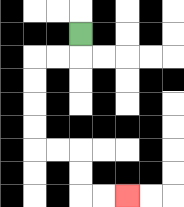{'start': '[3, 1]', 'end': '[5, 8]', 'path_directions': 'D,L,L,D,D,D,D,R,R,D,D,R,R', 'path_coordinates': '[[3, 1], [3, 2], [2, 2], [1, 2], [1, 3], [1, 4], [1, 5], [1, 6], [2, 6], [3, 6], [3, 7], [3, 8], [4, 8], [5, 8]]'}